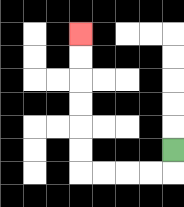{'start': '[7, 6]', 'end': '[3, 1]', 'path_directions': 'D,L,L,L,L,U,U,U,U,U,U', 'path_coordinates': '[[7, 6], [7, 7], [6, 7], [5, 7], [4, 7], [3, 7], [3, 6], [3, 5], [3, 4], [3, 3], [3, 2], [3, 1]]'}